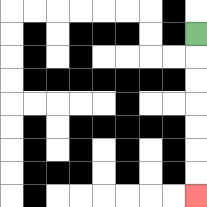{'start': '[8, 1]', 'end': '[8, 8]', 'path_directions': 'D,D,D,D,D,D,D', 'path_coordinates': '[[8, 1], [8, 2], [8, 3], [8, 4], [8, 5], [8, 6], [8, 7], [8, 8]]'}